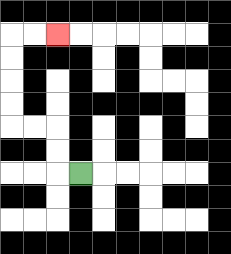{'start': '[3, 7]', 'end': '[2, 1]', 'path_directions': 'L,U,U,L,L,U,U,U,U,R,R', 'path_coordinates': '[[3, 7], [2, 7], [2, 6], [2, 5], [1, 5], [0, 5], [0, 4], [0, 3], [0, 2], [0, 1], [1, 1], [2, 1]]'}